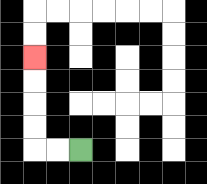{'start': '[3, 6]', 'end': '[1, 2]', 'path_directions': 'L,L,U,U,U,U', 'path_coordinates': '[[3, 6], [2, 6], [1, 6], [1, 5], [1, 4], [1, 3], [1, 2]]'}